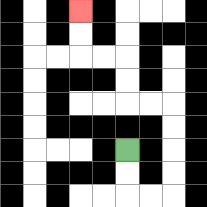{'start': '[5, 6]', 'end': '[3, 0]', 'path_directions': 'D,D,R,R,U,U,U,U,L,L,U,U,L,L,U,U', 'path_coordinates': '[[5, 6], [5, 7], [5, 8], [6, 8], [7, 8], [7, 7], [7, 6], [7, 5], [7, 4], [6, 4], [5, 4], [5, 3], [5, 2], [4, 2], [3, 2], [3, 1], [3, 0]]'}